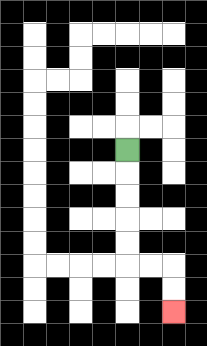{'start': '[5, 6]', 'end': '[7, 13]', 'path_directions': 'D,D,D,D,D,R,R,D,D', 'path_coordinates': '[[5, 6], [5, 7], [5, 8], [5, 9], [5, 10], [5, 11], [6, 11], [7, 11], [7, 12], [7, 13]]'}